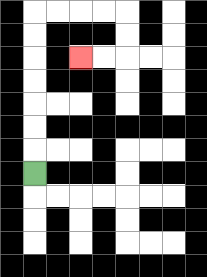{'start': '[1, 7]', 'end': '[3, 2]', 'path_directions': 'U,U,U,U,U,U,U,R,R,R,R,D,D,L,L', 'path_coordinates': '[[1, 7], [1, 6], [1, 5], [1, 4], [1, 3], [1, 2], [1, 1], [1, 0], [2, 0], [3, 0], [4, 0], [5, 0], [5, 1], [5, 2], [4, 2], [3, 2]]'}